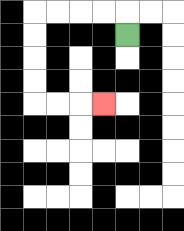{'start': '[5, 1]', 'end': '[4, 4]', 'path_directions': 'U,L,L,L,L,D,D,D,D,R,R,R', 'path_coordinates': '[[5, 1], [5, 0], [4, 0], [3, 0], [2, 0], [1, 0], [1, 1], [1, 2], [1, 3], [1, 4], [2, 4], [3, 4], [4, 4]]'}